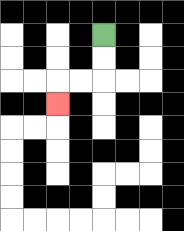{'start': '[4, 1]', 'end': '[2, 4]', 'path_directions': 'D,D,L,L,D', 'path_coordinates': '[[4, 1], [4, 2], [4, 3], [3, 3], [2, 3], [2, 4]]'}